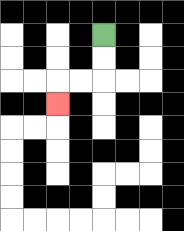{'start': '[4, 1]', 'end': '[2, 4]', 'path_directions': 'D,D,L,L,D', 'path_coordinates': '[[4, 1], [4, 2], [4, 3], [3, 3], [2, 3], [2, 4]]'}